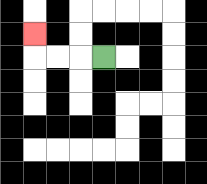{'start': '[4, 2]', 'end': '[1, 1]', 'path_directions': 'L,L,L,U', 'path_coordinates': '[[4, 2], [3, 2], [2, 2], [1, 2], [1, 1]]'}